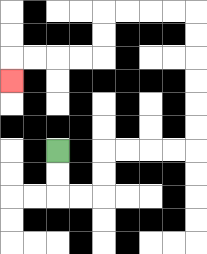{'start': '[2, 6]', 'end': '[0, 3]', 'path_directions': 'D,D,R,R,U,U,R,R,R,R,U,U,U,U,U,U,L,L,L,L,D,D,L,L,L,L,D', 'path_coordinates': '[[2, 6], [2, 7], [2, 8], [3, 8], [4, 8], [4, 7], [4, 6], [5, 6], [6, 6], [7, 6], [8, 6], [8, 5], [8, 4], [8, 3], [8, 2], [8, 1], [8, 0], [7, 0], [6, 0], [5, 0], [4, 0], [4, 1], [4, 2], [3, 2], [2, 2], [1, 2], [0, 2], [0, 3]]'}